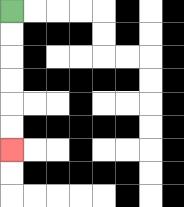{'start': '[0, 0]', 'end': '[0, 6]', 'path_directions': 'D,D,D,D,D,D', 'path_coordinates': '[[0, 0], [0, 1], [0, 2], [0, 3], [0, 4], [0, 5], [0, 6]]'}